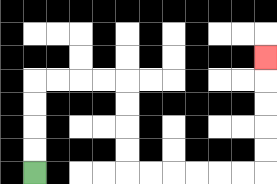{'start': '[1, 7]', 'end': '[11, 2]', 'path_directions': 'U,U,U,U,R,R,R,R,D,D,D,D,R,R,R,R,R,R,U,U,U,U,U', 'path_coordinates': '[[1, 7], [1, 6], [1, 5], [1, 4], [1, 3], [2, 3], [3, 3], [4, 3], [5, 3], [5, 4], [5, 5], [5, 6], [5, 7], [6, 7], [7, 7], [8, 7], [9, 7], [10, 7], [11, 7], [11, 6], [11, 5], [11, 4], [11, 3], [11, 2]]'}